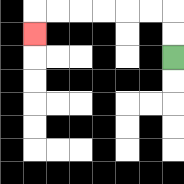{'start': '[7, 2]', 'end': '[1, 1]', 'path_directions': 'U,U,L,L,L,L,L,L,D', 'path_coordinates': '[[7, 2], [7, 1], [7, 0], [6, 0], [5, 0], [4, 0], [3, 0], [2, 0], [1, 0], [1, 1]]'}